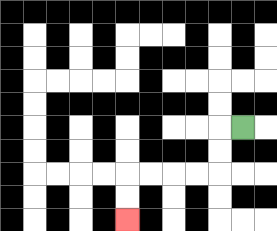{'start': '[10, 5]', 'end': '[5, 9]', 'path_directions': 'L,D,D,L,L,L,L,D,D', 'path_coordinates': '[[10, 5], [9, 5], [9, 6], [9, 7], [8, 7], [7, 7], [6, 7], [5, 7], [5, 8], [5, 9]]'}